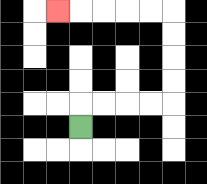{'start': '[3, 5]', 'end': '[2, 0]', 'path_directions': 'U,R,R,R,R,U,U,U,U,L,L,L,L,L', 'path_coordinates': '[[3, 5], [3, 4], [4, 4], [5, 4], [6, 4], [7, 4], [7, 3], [7, 2], [7, 1], [7, 0], [6, 0], [5, 0], [4, 0], [3, 0], [2, 0]]'}